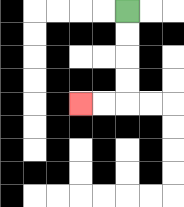{'start': '[5, 0]', 'end': '[3, 4]', 'path_directions': 'D,D,D,D,L,L', 'path_coordinates': '[[5, 0], [5, 1], [5, 2], [5, 3], [5, 4], [4, 4], [3, 4]]'}